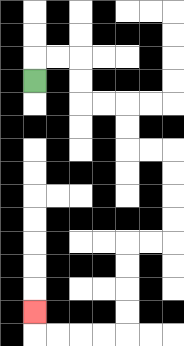{'start': '[1, 3]', 'end': '[1, 13]', 'path_directions': 'U,R,R,D,D,R,R,D,D,R,R,D,D,D,D,L,L,D,D,D,D,L,L,L,L,U', 'path_coordinates': '[[1, 3], [1, 2], [2, 2], [3, 2], [3, 3], [3, 4], [4, 4], [5, 4], [5, 5], [5, 6], [6, 6], [7, 6], [7, 7], [7, 8], [7, 9], [7, 10], [6, 10], [5, 10], [5, 11], [5, 12], [5, 13], [5, 14], [4, 14], [3, 14], [2, 14], [1, 14], [1, 13]]'}